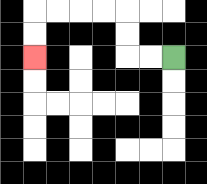{'start': '[7, 2]', 'end': '[1, 2]', 'path_directions': 'L,L,U,U,L,L,L,L,D,D', 'path_coordinates': '[[7, 2], [6, 2], [5, 2], [5, 1], [5, 0], [4, 0], [3, 0], [2, 0], [1, 0], [1, 1], [1, 2]]'}